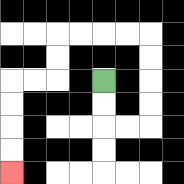{'start': '[4, 3]', 'end': '[0, 7]', 'path_directions': 'D,D,R,R,U,U,U,U,L,L,L,L,D,D,L,L,D,D,D,D', 'path_coordinates': '[[4, 3], [4, 4], [4, 5], [5, 5], [6, 5], [6, 4], [6, 3], [6, 2], [6, 1], [5, 1], [4, 1], [3, 1], [2, 1], [2, 2], [2, 3], [1, 3], [0, 3], [0, 4], [0, 5], [0, 6], [0, 7]]'}